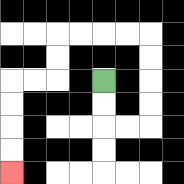{'start': '[4, 3]', 'end': '[0, 7]', 'path_directions': 'D,D,R,R,U,U,U,U,L,L,L,L,D,D,L,L,D,D,D,D', 'path_coordinates': '[[4, 3], [4, 4], [4, 5], [5, 5], [6, 5], [6, 4], [6, 3], [6, 2], [6, 1], [5, 1], [4, 1], [3, 1], [2, 1], [2, 2], [2, 3], [1, 3], [0, 3], [0, 4], [0, 5], [0, 6], [0, 7]]'}